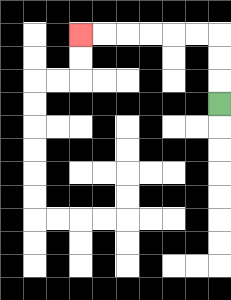{'start': '[9, 4]', 'end': '[3, 1]', 'path_directions': 'U,U,U,L,L,L,L,L,L', 'path_coordinates': '[[9, 4], [9, 3], [9, 2], [9, 1], [8, 1], [7, 1], [6, 1], [5, 1], [4, 1], [3, 1]]'}